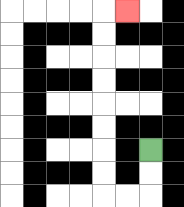{'start': '[6, 6]', 'end': '[5, 0]', 'path_directions': 'D,D,L,L,U,U,U,U,U,U,U,U,R', 'path_coordinates': '[[6, 6], [6, 7], [6, 8], [5, 8], [4, 8], [4, 7], [4, 6], [4, 5], [4, 4], [4, 3], [4, 2], [4, 1], [4, 0], [5, 0]]'}